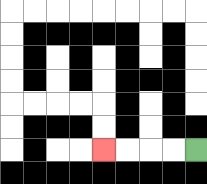{'start': '[8, 6]', 'end': '[4, 6]', 'path_directions': 'L,L,L,L', 'path_coordinates': '[[8, 6], [7, 6], [6, 6], [5, 6], [4, 6]]'}